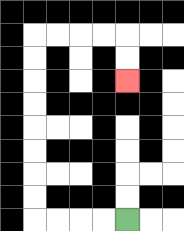{'start': '[5, 9]', 'end': '[5, 3]', 'path_directions': 'L,L,L,L,U,U,U,U,U,U,U,U,R,R,R,R,D,D', 'path_coordinates': '[[5, 9], [4, 9], [3, 9], [2, 9], [1, 9], [1, 8], [1, 7], [1, 6], [1, 5], [1, 4], [1, 3], [1, 2], [1, 1], [2, 1], [3, 1], [4, 1], [5, 1], [5, 2], [5, 3]]'}